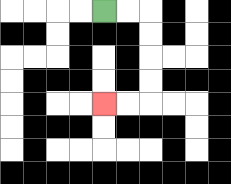{'start': '[4, 0]', 'end': '[4, 4]', 'path_directions': 'R,R,D,D,D,D,L,L', 'path_coordinates': '[[4, 0], [5, 0], [6, 0], [6, 1], [6, 2], [6, 3], [6, 4], [5, 4], [4, 4]]'}